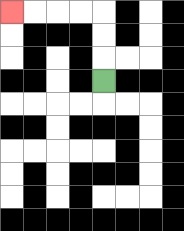{'start': '[4, 3]', 'end': '[0, 0]', 'path_directions': 'U,U,U,L,L,L,L', 'path_coordinates': '[[4, 3], [4, 2], [4, 1], [4, 0], [3, 0], [2, 0], [1, 0], [0, 0]]'}